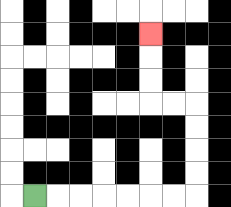{'start': '[1, 8]', 'end': '[6, 1]', 'path_directions': 'R,R,R,R,R,R,R,U,U,U,U,L,L,U,U,U', 'path_coordinates': '[[1, 8], [2, 8], [3, 8], [4, 8], [5, 8], [6, 8], [7, 8], [8, 8], [8, 7], [8, 6], [8, 5], [8, 4], [7, 4], [6, 4], [6, 3], [6, 2], [6, 1]]'}